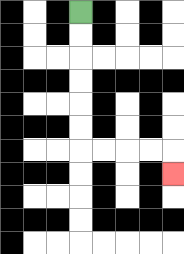{'start': '[3, 0]', 'end': '[7, 7]', 'path_directions': 'D,D,D,D,D,D,R,R,R,R,D', 'path_coordinates': '[[3, 0], [3, 1], [3, 2], [3, 3], [3, 4], [3, 5], [3, 6], [4, 6], [5, 6], [6, 6], [7, 6], [7, 7]]'}